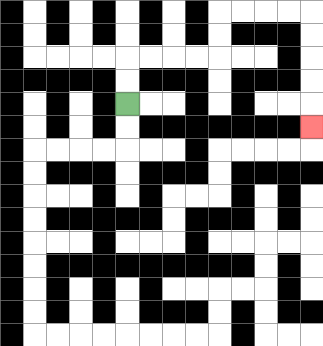{'start': '[5, 4]', 'end': '[13, 5]', 'path_directions': 'U,U,R,R,R,R,U,U,R,R,R,R,D,D,D,D,D', 'path_coordinates': '[[5, 4], [5, 3], [5, 2], [6, 2], [7, 2], [8, 2], [9, 2], [9, 1], [9, 0], [10, 0], [11, 0], [12, 0], [13, 0], [13, 1], [13, 2], [13, 3], [13, 4], [13, 5]]'}